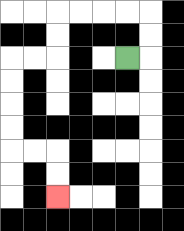{'start': '[5, 2]', 'end': '[2, 8]', 'path_directions': 'R,U,U,L,L,L,L,D,D,L,L,D,D,D,D,R,R,D,D', 'path_coordinates': '[[5, 2], [6, 2], [6, 1], [6, 0], [5, 0], [4, 0], [3, 0], [2, 0], [2, 1], [2, 2], [1, 2], [0, 2], [0, 3], [0, 4], [0, 5], [0, 6], [1, 6], [2, 6], [2, 7], [2, 8]]'}